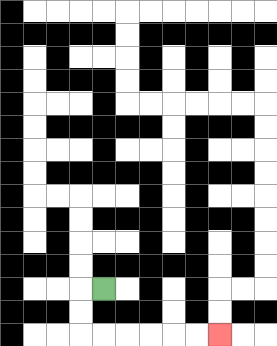{'start': '[4, 12]', 'end': '[9, 14]', 'path_directions': 'L,D,D,R,R,R,R,R,R', 'path_coordinates': '[[4, 12], [3, 12], [3, 13], [3, 14], [4, 14], [5, 14], [6, 14], [7, 14], [8, 14], [9, 14]]'}